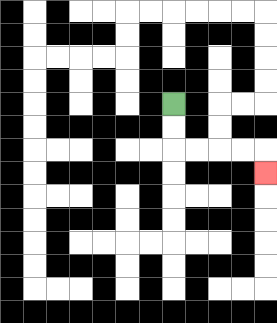{'start': '[7, 4]', 'end': '[11, 7]', 'path_directions': 'D,D,R,R,R,R,D', 'path_coordinates': '[[7, 4], [7, 5], [7, 6], [8, 6], [9, 6], [10, 6], [11, 6], [11, 7]]'}